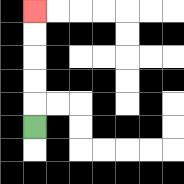{'start': '[1, 5]', 'end': '[1, 0]', 'path_directions': 'U,U,U,U,U', 'path_coordinates': '[[1, 5], [1, 4], [1, 3], [1, 2], [1, 1], [1, 0]]'}